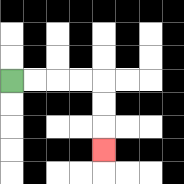{'start': '[0, 3]', 'end': '[4, 6]', 'path_directions': 'R,R,R,R,D,D,D', 'path_coordinates': '[[0, 3], [1, 3], [2, 3], [3, 3], [4, 3], [4, 4], [4, 5], [4, 6]]'}